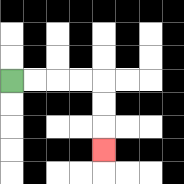{'start': '[0, 3]', 'end': '[4, 6]', 'path_directions': 'R,R,R,R,D,D,D', 'path_coordinates': '[[0, 3], [1, 3], [2, 3], [3, 3], [4, 3], [4, 4], [4, 5], [4, 6]]'}